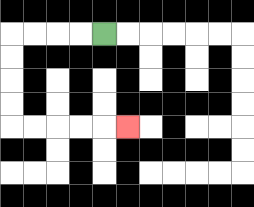{'start': '[4, 1]', 'end': '[5, 5]', 'path_directions': 'L,L,L,L,D,D,D,D,R,R,R,R,R', 'path_coordinates': '[[4, 1], [3, 1], [2, 1], [1, 1], [0, 1], [0, 2], [0, 3], [0, 4], [0, 5], [1, 5], [2, 5], [3, 5], [4, 5], [5, 5]]'}